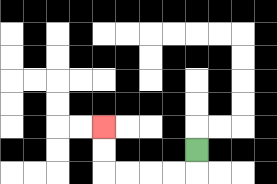{'start': '[8, 6]', 'end': '[4, 5]', 'path_directions': 'D,L,L,L,L,U,U', 'path_coordinates': '[[8, 6], [8, 7], [7, 7], [6, 7], [5, 7], [4, 7], [4, 6], [4, 5]]'}